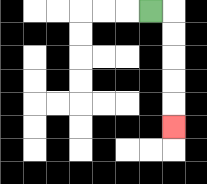{'start': '[6, 0]', 'end': '[7, 5]', 'path_directions': 'R,D,D,D,D,D', 'path_coordinates': '[[6, 0], [7, 0], [7, 1], [7, 2], [7, 3], [7, 4], [7, 5]]'}